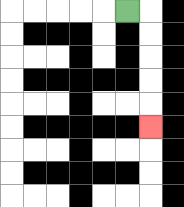{'start': '[5, 0]', 'end': '[6, 5]', 'path_directions': 'R,D,D,D,D,D', 'path_coordinates': '[[5, 0], [6, 0], [6, 1], [6, 2], [6, 3], [6, 4], [6, 5]]'}